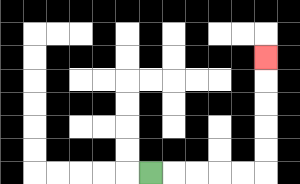{'start': '[6, 7]', 'end': '[11, 2]', 'path_directions': 'R,R,R,R,R,U,U,U,U,U', 'path_coordinates': '[[6, 7], [7, 7], [8, 7], [9, 7], [10, 7], [11, 7], [11, 6], [11, 5], [11, 4], [11, 3], [11, 2]]'}